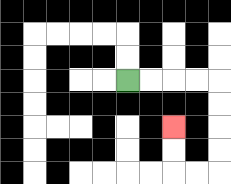{'start': '[5, 3]', 'end': '[7, 5]', 'path_directions': 'R,R,R,R,D,D,D,D,L,L,U,U', 'path_coordinates': '[[5, 3], [6, 3], [7, 3], [8, 3], [9, 3], [9, 4], [9, 5], [9, 6], [9, 7], [8, 7], [7, 7], [7, 6], [7, 5]]'}